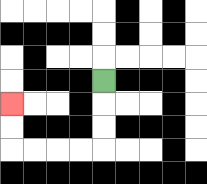{'start': '[4, 3]', 'end': '[0, 4]', 'path_directions': 'D,D,D,L,L,L,L,U,U', 'path_coordinates': '[[4, 3], [4, 4], [4, 5], [4, 6], [3, 6], [2, 6], [1, 6], [0, 6], [0, 5], [0, 4]]'}